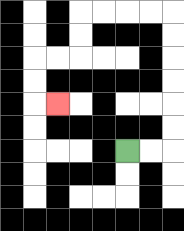{'start': '[5, 6]', 'end': '[2, 4]', 'path_directions': 'R,R,U,U,U,U,U,U,L,L,L,L,D,D,L,L,D,D,R', 'path_coordinates': '[[5, 6], [6, 6], [7, 6], [7, 5], [7, 4], [7, 3], [7, 2], [7, 1], [7, 0], [6, 0], [5, 0], [4, 0], [3, 0], [3, 1], [3, 2], [2, 2], [1, 2], [1, 3], [1, 4], [2, 4]]'}